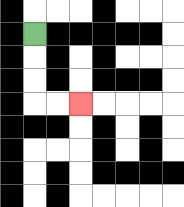{'start': '[1, 1]', 'end': '[3, 4]', 'path_directions': 'D,D,D,R,R', 'path_coordinates': '[[1, 1], [1, 2], [1, 3], [1, 4], [2, 4], [3, 4]]'}